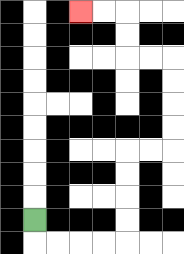{'start': '[1, 9]', 'end': '[3, 0]', 'path_directions': 'D,R,R,R,R,U,U,U,U,R,R,U,U,U,U,L,L,U,U,L,L', 'path_coordinates': '[[1, 9], [1, 10], [2, 10], [3, 10], [4, 10], [5, 10], [5, 9], [5, 8], [5, 7], [5, 6], [6, 6], [7, 6], [7, 5], [7, 4], [7, 3], [7, 2], [6, 2], [5, 2], [5, 1], [5, 0], [4, 0], [3, 0]]'}